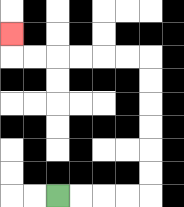{'start': '[2, 8]', 'end': '[0, 1]', 'path_directions': 'R,R,R,R,U,U,U,U,U,U,L,L,L,L,L,L,U', 'path_coordinates': '[[2, 8], [3, 8], [4, 8], [5, 8], [6, 8], [6, 7], [6, 6], [6, 5], [6, 4], [6, 3], [6, 2], [5, 2], [4, 2], [3, 2], [2, 2], [1, 2], [0, 2], [0, 1]]'}